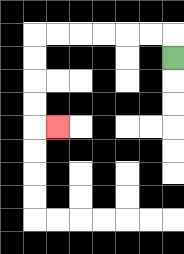{'start': '[7, 2]', 'end': '[2, 5]', 'path_directions': 'U,L,L,L,L,L,L,D,D,D,D,R', 'path_coordinates': '[[7, 2], [7, 1], [6, 1], [5, 1], [4, 1], [3, 1], [2, 1], [1, 1], [1, 2], [1, 3], [1, 4], [1, 5], [2, 5]]'}